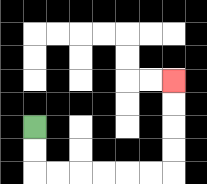{'start': '[1, 5]', 'end': '[7, 3]', 'path_directions': 'D,D,R,R,R,R,R,R,U,U,U,U', 'path_coordinates': '[[1, 5], [1, 6], [1, 7], [2, 7], [3, 7], [4, 7], [5, 7], [6, 7], [7, 7], [7, 6], [7, 5], [7, 4], [7, 3]]'}